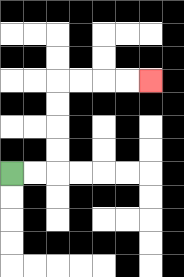{'start': '[0, 7]', 'end': '[6, 3]', 'path_directions': 'R,R,U,U,U,U,R,R,R,R', 'path_coordinates': '[[0, 7], [1, 7], [2, 7], [2, 6], [2, 5], [2, 4], [2, 3], [3, 3], [4, 3], [5, 3], [6, 3]]'}